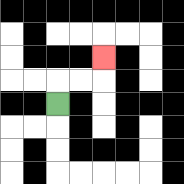{'start': '[2, 4]', 'end': '[4, 2]', 'path_directions': 'U,R,R,U', 'path_coordinates': '[[2, 4], [2, 3], [3, 3], [4, 3], [4, 2]]'}